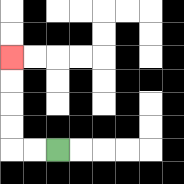{'start': '[2, 6]', 'end': '[0, 2]', 'path_directions': 'L,L,U,U,U,U', 'path_coordinates': '[[2, 6], [1, 6], [0, 6], [0, 5], [0, 4], [0, 3], [0, 2]]'}